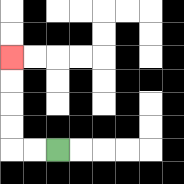{'start': '[2, 6]', 'end': '[0, 2]', 'path_directions': 'L,L,U,U,U,U', 'path_coordinates': '[[2, 6], [1, 6], [0, 6], [0, 5], [0, 4], [0, 3], [0, 2]]'}